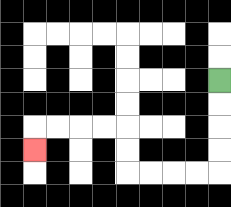{'start': '[9, 3]', 'end': '[1, 6]', 'path_directions': 'D,D,D,D,L,L,L,L,U,U,L,L,L,L,D', 'path_coordinates': '[[9, 3], [9, 4], [9, 5], [9, 6], [9, 7], [8, 7], [7, 7], [6, 7], [5, 7], [5, 6], [5, 5], [4, 5], [3, 5], [2, 5], [1, 5], [1, 6]]'}